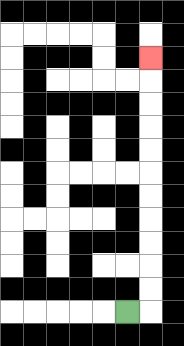{'start': '[5, 13]', 'end': '[6, 2]', 'path_directions': 'R,U,U,U,U,U,U,U,U,U,U,U', 'path_coordinates': '[[5, 13], [6, 13], [6, 12], [6, 11], [6, 10], [6, 9], [6, 8], [6, 7], [6, 6], [6, 5], [6, 4], [6, 3], [6, 2]]'}